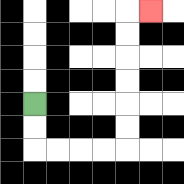{'start': '[1, 4]', 'end': '[6, 0]', 'path_directions': 'D,D,R,R,R,R,U,U,U,U,U,U,R', 'path_coordinates': '[[1, 4], [1, 5], [1, 6], [2, 6], [3, 6], [4, 6], [5, 6], [5, 5], [5, 4], [5, 3], [5, 2], [5, 1], [5, 0], [6, 0]]'}